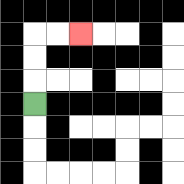{'start': '[1, 4]', 'end': '[3, 1]', 'path_directions': 'U,U,U,R,R', 'path_coordinates': '[[1, 4], [1, 3], [1, 2], [1, 1], [2, 1], [3, 1]]'}